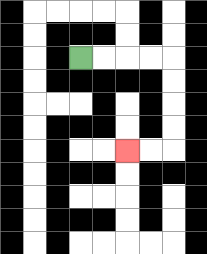{'start': '[3, 2]', 'end': '[5, 6]', 'path_directions': 'R,R,R,R,D,D,D,D,L,L', 'path_coordinates': '[[3, 2], [4, 2], [5, 2], [6, 2], [7, 2], [7, 3], [7, 4], [7, 5], [7, 6], [6, 6], [5, 6]]'}